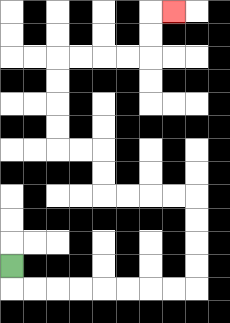{'start': '[0, 11]', 'end': '[7, 0]', 'path_directions': 'D,R,R,R,R,R,R,R,R,U,U,U,U,L,L,L,L,U,U,L,L,U,U,U,U,R,R,R,R,U,U,R', 'path_coordinates': '[[0, 11], [0, 12], [1, 12], [2, 12], [3, 12], [4, 12], [5, 12], [6, 12], [7, 12], [8, 12], [8, 11], [8, 10], [8, 9], [8, 8], [7, 8], [6, 8], [5, 8], [4, 8], [4, 7], [4, 6], [3, 6], [2, 6], [2, 5], [2, 4], [2, 3], [2, 2], [3, 2], [4, 2], [5, 2], [6, 2], [6, 1], [6, 0], [7, 0]]'}